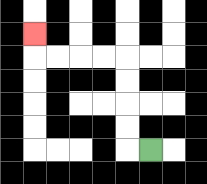{'start': '[6, 6]', 'end': '[1, 1]', 'path_directions': 'L,U,U,U,U,L,L,L,L,U', 'path_coordinates': '[[6, 6], [5, 6], [5, 5], [5, 4], [5, 3], [5, 2], [4, 2], [3, 2], [2, 2], [1, 2], [1, 1]]'}